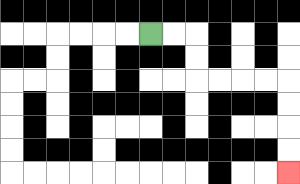{'start': '[6, 1]', 'end': '[12, 7]', 'path_directions': 'R,R,D,D,R,R,R,R,D,D,D,D', 'path_coordinates': '[[6, 1], [7, 1], [8, 1], [8, 2], [8, 3], [9, 3], [10, 3], [11, 3], [12, 3], [12, 4], [12, 5], [12, 6], [12, 7]]'}